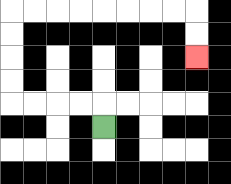{'start': '[4, 5]', 'end': '[8, 2]', 'path_directions': 'U,L,L,L,L,U,U,U,U,R,R,R,R,R,R,R,R,D,D', 'path_coordinates': '[[4, 5], [4, 4], [3, 4], [2, 4], [1, 4], [0, 4], [0, 3], [0, 2], [0, 1], [0, 0], [1, 0], [2, 0], [3, 0], [4, 0], [5, 0], [6, 0], [7, 0], [8, 0], [8, 1], [8, 2]]'}